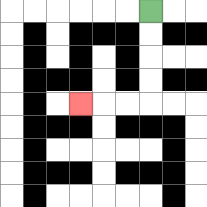{'start': '[6, 0]', 'end': '[3, 4]', 'path_directions': 'D,D,D,D,L,L,L', 'path_coordinates': '[[6, 0], [6, 1], [6, 2], [6, 3], [6, 4], [5, 4], [4, 4], [3, 4]]'}